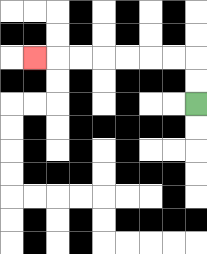{'start': '[8, 4]', 'end': '[1, 2]', 'path_directions': 'U,U,L,L,L,L,L,L,L', 'path_coordinates': '[[8, 4], [8, 3], [8, 2], [7, 2], [6, 2], [5, 2], [4, 2], [3, 2], [2, 2], [1, 2]]'}